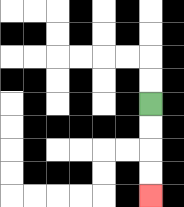{'start': '[6, 4]', 'end': '[6, 8]', 'path_directions': 'D,D,D,D', 'path_coordinates': '[[6, 4], [6, 5], [6, 6], [6, 7], [6, 8]]'}